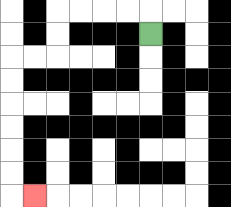{'start': '[6, 1]', 'end': '[1, 8]', 'path_directions': 'U,L,L,L,L,D,D,L,L,D,D,D,D,D,D,R', 'path_coordinates': '[[6, 1], [6, 0], [5, 0], [4, 0], [3, 0], [2, 0], [2, 1], [2, 2], [1, 2], [0, 2], [0, 3], [0, 4], [0, 5], [0, 6], [0, 7], [0, 8], [1, 8]]'}